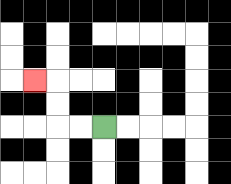{'start': '[4, 5]', 'end': '[1, 3]', 'path_directions': 'L,L,U,U,L', 'path_coordinates': '[[4, 5], [3, 5], [2, 5], [2, 4], [2, 3], [1, 3]]'}